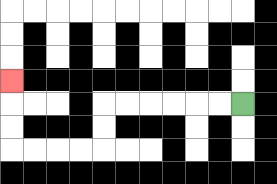{'start': '[10, 4]', 'end': '[0, 3]', 'path_directions': 'L,L,L,L,L,L,D,D,L,L,L,L,U,U,U', 'path_coordinates': '[[10, 4], [9, 4], [8, 4], [7, 4], [6, 4], [5, 4], [4, 4], [4, 5], [4, 6], [3, 6], [2, 6], [1, 6], [0, 6], [0, 5], [0, 4], [0, 3]]'}